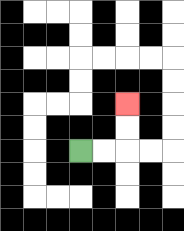{'start': '[3, 6]', 'end': '[5, 4]', 'path_directions': 'R,R,U,U', 'path_coordinates': '[[3, 6], [4, 6], [5, 6], [5, 5], [5, 4]]'}